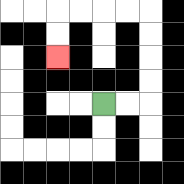{'start': '[4, 4]', 'end': '[2, 2]', 'path_directions': 'R,R,U,U,U,U,L,L,L,L,D,D', 'path_coordinates': '[[4, 4], [5, 4], [6, 4], [6, 3], [6, 2], [6, 1], [6, 0], [5, 0], [4, 0], [3, 0], [2, 0], [2, 1], [2, 2]]'}